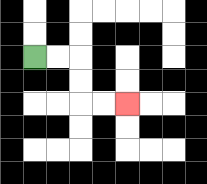{'start': '[1, 2]', 'end': '[5, 4]', 'path_directions': 'R,R,D,D,R,R', 'path_coordinates': '[[1, 2], [2, 2], [3, 2], [3, 3], [3, 4], [4, 4], [5, 4]]'}